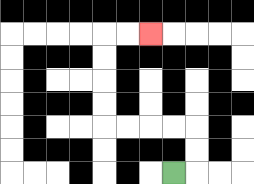{'start': '[7, 7]', 'end': '[6, 1]', 'path_directions': 'R,U,U,L,L,L,L,U,U,U,U,R,R', 'path_coordinates': '[[7, 7], [8, 7], [8, 6], [8, 5], [7, 5], [6, 5], [5, 5], [4, 5], [4, 4], [4, 3], [4, 2], [4, 1], [5, 1], [6, 1]]'}